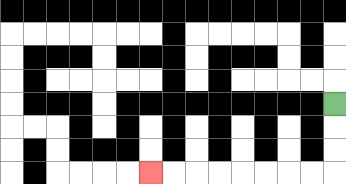{'start': '[14, 4]', 'end': '[6, 7]', 'path_directions': 'D,D,D,L,L,L,L,L,L,L,L', 'path_coordinates': '[[14, 4], [14, 5], [14, 6], [14, 7], [13, 7], [12, 7], [11, 7], [10, 7], [9, 7], [8, 7], [7, 7], [6, 7]]'}